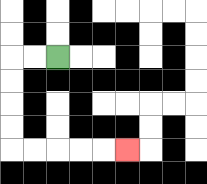{'start': '[2, 2]', 'end': '[5, 6]', 'path_directions': 'L,L,D,D,D,D,R,R,R,R,R', 'path_coordinates': '[[2, 2], [1, 2], [0, 2], [0, 3], [0, 4], [0, 5], [0, 6], [1, 6], [2, 6], [3, 6], [4, 6], [5, 6]]'}